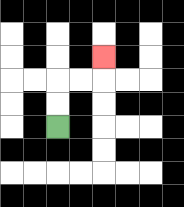{'start': '[2, 5]', 'end': '[4, 2]', 'path_directions': 'U,U,R,R,U', 'path_coordinates': '[[2, 5], [2, 4], [2, 3], [3, 3], [4, 3], [4, 2]]'}